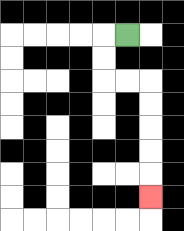{'start': '[5, 1]', 'end': '[6, 8]', 'path_directions': 'L,D,D,R,R,D,D,D,D,D', 'path_coordinates': '[[5, 1], [4, 1], [4, 2], [4, 3], [5, 3], [6, 3], [6, 4], [6, 5], [6, 6], [6, 7], [6, 8]]'}